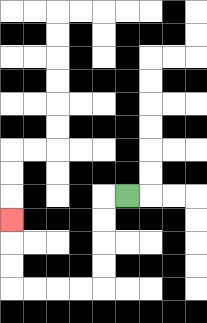{'start': '[5, 8]', 'end': '[0, 9]', 'path_directions': 'L,D,D,D,D,L,L,L,L,U,U,U', 'path_coordinates': '[[5, 8], [4, 8], [4, 9], [4, 10], [4, 11], [4, 12], [3, 12], [2, 12], [1, 12], [0, 12], [0, 11], [0, 10], [0, 9]]'}